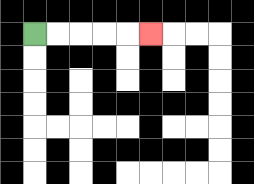{'start': '[1, 1]', 'end': '[6, 1]', 'path_directions': 'R,R,R,R,R', 'path_coordinates': '[[1, 1], [2, 1], [3, 1], [4, 1], [5, 1], [6, 1]]'}